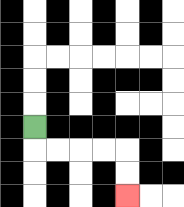{'start': '[1, 5]', 'end': '[5, 8]', 'path_directions': 'D,R,R,R,R,D,D', 'path_coordinates': '[[1, 5], [1, 6], [2, 6], [3, 6], [4, 6], [5, 6], [5, 7], [5, 8]]'}